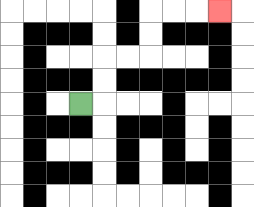{'start': '[3, 4]', 'end': '[9, 0]', 'path_directions': 'R,U,U,R,R,U,U,R,R,R', 'path_coordinates': '[[3, 4], [4, 4], [4, 3], [4, 2], [5, 2], [6, 2], [6, 1], [6, 0], [7, 0], [8, 0], [9, 0]]'}